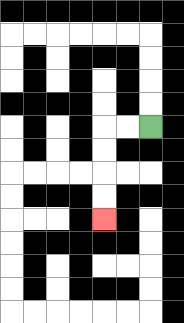{'start': '[6, 5]', 'end': '[4, 9]', 'path_directions': 'L,L,D,D,D,D', 'path_coordinates': '[[6, 5], [5, 5], [4, 5], [4, 6], [4, 7], [4, 8], [4, 9]]'}